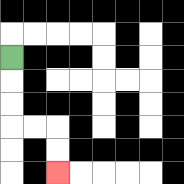{'start': '[0, 2]', 'end': '[2, 7]', 'path_directions': 'D,D,D,R,R,D,D', 'path_coordinates': '[[0, 2], [0, 3], [0, 4], [0, 5], [1, 5], [2, 5], [2, 6], [2, 7]]'}